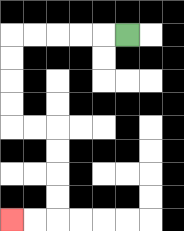{'start': '[5, 1]', 'end': '[0, 9]', 'path_directions': 'L,L,L,L,L,D,D,D,D,R,R,D,D,D,D,L,L', 'path_coordinates': '[[5, 1], [4, 1], [3, 1], [2, 1], [1, 1], [0, 1], [0, 2], [0, 3], [0, 4], [0, 5], [1, 5], [2, 5], [2, 6], [2, 7], [2, 8], [2, 9], [1, 9], [0, 9]]'}